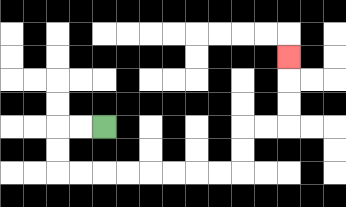{'start': '[4, 5]', 'end': '[12, 2]', 'path_directions': 'L,L,D,D,R,R,R,R,R,R,R,R,U,U,R,R,U,U,U', 'path_coordinates': '[[4, 5], [3, 5], [2, 5], [2, 6], [2, 7], [3, 7], [4, 7], [5, 7], [6, 7], [7, 7], [8, 7], [9, 7], [10, 7], [10, 6], [10, 5], [11, 5], [12, 5], [12, 4], [12, 3], [12, 2]]'}